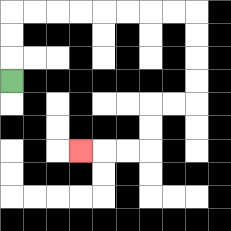{'start': '[0, 3]', 'end': '[3, 6]', 'path_directions': 'U,U,U,R,R,R,R,R,R,R,R,D,D,D,D,L,L,D,D,L,L,L', 'path_coordinates': '[[0, 3], [0, 2], [0, 1], [0, 0], [1, 0], [2, 0], [3, 0], [4, 0], [5, 0], [6, 0], [7, 0], [8, 0], [8, 1], [8, 2], [8, 3], [8, 4], [7, 4], [6, 4], [6, 5], [6, 6], [5, 6], [4, 6], [3, 6]]'}